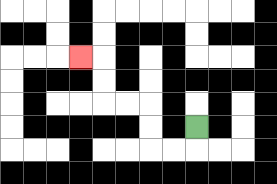{'start': '[8, 5]', 'end': '[3, 2]', 'path_directions': 'D,L,L,U,U,L,L,U,U,L', 'path_coordinates': '[[8, 5], [8, 6], [7, 6], [6, 6], [6, 5], [6, 4], [5, 4], [4, 4], [4, 3], [4, 2], [3, 2]]'}